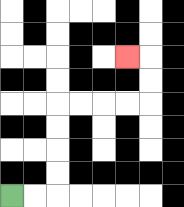{'start': '[0, 8]', 'end': '[5, 2]', 'path_directions': 'R,R,U,U,U,U,R,R,R,R,U,U,L', 'path_coordinates': '[[0, 8], [1, 8], [2, 8], [2, 7], [2, 6], [2, 5], [2, 4], [3, 4], [4, 4], [5, 4], [6, 4], [6, 3], [6, 2], [5, 2]]'}